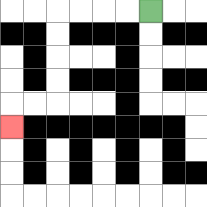{'start': '[6, 0]', 'end': '[0, 5]', 'path_directions': 'L,L,L,L,D,D,D,D,L,L,D', 'path_coordinates': '[[6, 0], [5, 0], [4, 0], [3, 0], [2, 0], [2, 1], [2, 2], [2, 3], [2, 4], [1, 4], [0, 4], [0, 5]]'}